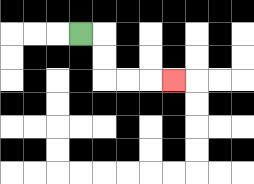{'start': '[3, 1]', 'end': '[7, 3]', 'path_directions': 'R,D,D,R,R,R', 'path_coordinates': '[[3, 1], [4, 1], [4, 2], [4, 3], [5, 3], [6, 3], [7, 3]]'}